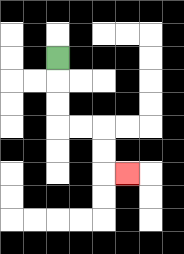{'start': '[2, 2]', 'end': '[5, 7]', 'path_directions': 'D,D,D,R,R,D,D,R', 'path_coordinates': '[[2, 2], [2, 3], [2, 4], [2, 5], [3, 5], [4, 5], [4, 6], [4, 7], [5, 7]]'}